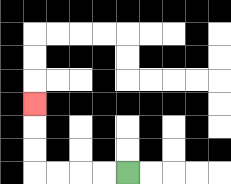{'start': '[5, 7]', 'end': '[1, 4]', 'path_directions': 'L,L,L,L,U,U,U', 'path_coordinates': '[[5, 7], [4, 7], [3, 7], [2, 7], [1, 7], [1, 6], [1, 5], [1, 4]]'}